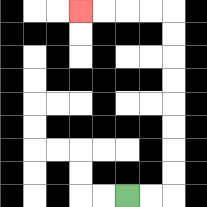{'start': '[5, 8]', 'end': '[3, 0]', 'path_directions': 'R,R,U,U,U,U,U,U,U,U,L,L,L,L', 'path_coordinates': '[[5, 8], [6, 8], [7, 8], [7, 7], [7, 6], [7, 5], [7, 4], [7, 3], [7, 2], [7, 1], [7, 0], [6, 0], [5, 0], [4, 0], [3, 0]]'}